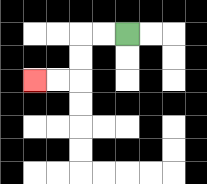{'start': '[5, 1]', 'end': '[1, 3]', 'path_directions': 'L,L,D,D,L,L', 'path_coordinates': '[[5, 1], [4, 1], [3, 1], [3, 2], [3, 3], [2, 3], [1, 3]]'}